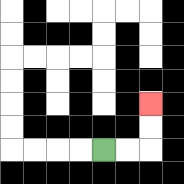{'start': '[4, 6]', 'end': '[6, 4]', 'path_directions': 'R,R,U,U', 'path_coordinates': '[[4, 6], [5, 6], [6, 6], [6, 5], [6, 4]]'}